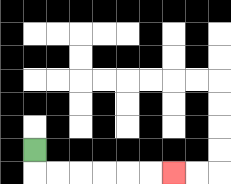{'start': '[1, 6]', 'end': '[7, 7]', 'path_directions': 'D,R,R,R,R,R,R', 'path_coordinates': '[[1, 6], [1, 7], [2, 7], [3, 7], [4, 7], [5, 7], [6, 7], [7, 7]]'}